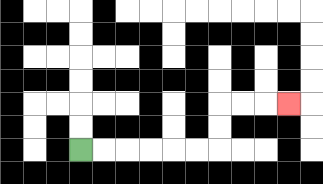{'start': '[3, 6]', 'end': '[12, 4]', 'path_directions': 'R,R,R,R,R,R,U,U,R,R,R', 'path_coordinates': '[[3, 6], [4, 6], [5, 6], [6, 6], [7, 6], [8, 6], [9, 6], [9, 5], [9, 4], [10, 4], [11, 4], [12, 4]]'}